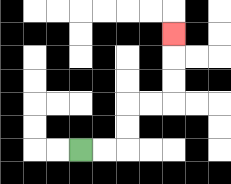{'start': '[3, 6]', 'end': '[7, 1]', 'path_directions': 'R,R,U,U,R,R,U,U,U', 'path_coordinates': '[[3, 6], [4, 6], [5, 6], [5, 5], [5, 4], [6, 4], [7, 4], [7, 3], [7, 2], [7, 1]]'}